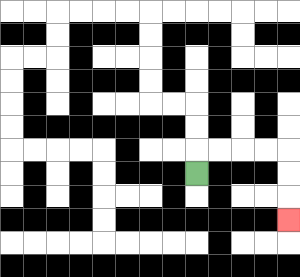{'start': '[8, 7]', 'end': '[12, 9]', 'path_directions': 'U,R,R,R,R,D,D,D', 'path_coordinates': '[[8, 7], [8, 6], [9, 6], [10, 6], [11, 6], [12, 6], [12, 7], [12, 8], [12, 9]]'}